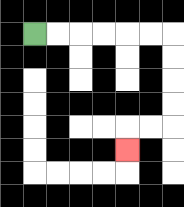{'start': '[1, 1]', 'end': '[5, 6]', 'path_directions': 'R,R,R,R,R,R,D,D,D,D,L,L,D', 'path_coordinates': '[[1, 1], [2, 1], [3, 1], [4, 1], [5, 1], [6, 1], [7, 1], [7, 2], [7, 3], [7, 4], [7, 5], [6, 5], [5, 5], [5, 6]]'}